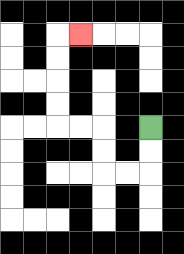{'start': '[6, 5]', 'end': '[3, 1]', 'path_directions': 'D,D,L,L,U,U,L,L,U,U,U,U,R', 'path_coordinates': '[[6, 5], [6, 6], [6, 7], [5, 7], [4, 7], [4, 6], [4, 5], [3, 5], [2, 5], [2, 4], [2, 3], [2, 2], [2, 1], [3, 1]]'}